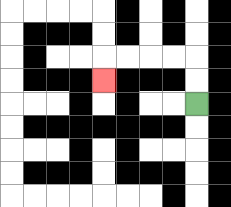{'start': '[8, 4]', 'end': '[4, 3]', 'path_directions': 'U,U,L,L,L,L,D', 'path_coordinates': '[[8, 4], [8, 3], [8, 2], [7, 2], [6, 2], [5, 2], [4, 2], [4, 3]]'}